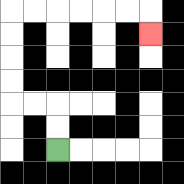{'start': '[2, 6]', 'end': '[6, 1]', 'path_directions': 'U,U,L,L,U,U,U,U,R,R,R,R,R,R,D', 'path_coordinates': '[[2, 6], [2, 5], [2, 4], [1, 4], [0, 4], [0, 3], [0, 2], [0, 1], [0, 0], [1, 0], [2, 0], [3, 0], [4, 0], [5, 0], [6, 0], [6, 1]]'}